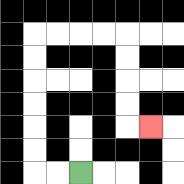{'start': '[3, 7]', 'end': '[6, 5]', 'path_directions': 'L,L,U,U,U,U,U,U,R,R,R,R,D,D,D,D,R', 'path_coordinates': '[[3, 7], [2, 7], [1, 7], [1, 6], [1, 5], [1, 4], [1, 3], [1, 2], [1, 1], [2, 1], [3, 1], [4, 1], [5, 1], [5, 2], [5, 3], [5, 4], [5, 5], [6, 5]]'}